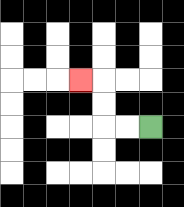{'start': '[6, 5]', 'end': '[3, 3]', 'path_directions': 'L,L,U,U,L', 'path_coordinates': '[[6, 5], [5, 5], [4, 5], [4, 4], [4, 3], [3, 3]]'}